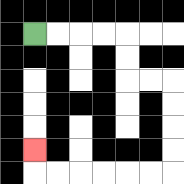{'start': '[1, 1]', 'end': '[1, 6]', 'path_directions': 'R,R,R,R,D,D,R,R,D,D,D,D,L,L,L,L,L,L,U', 'path_coordinates': '[[1, 1], [2, 1], [3, 1], [4, 1], [5, 1], [5, 2], [5, 3], [6, 3], [7, 3], [7, 4], [7, 5], [7, 6], [7, 7], [6, 7], [5, 7], [4, 7], [3, 7], [2, 7], [1, 7], [1, 6]]'}